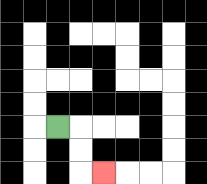{'start': '[2, 5]', 'end': '[4, 7]', 'path_directions': 'R,D,D,R', 'path_coordinates': '[[2, 5], [3, 5], [3, 6], [3, 7], [4, 7]]'}